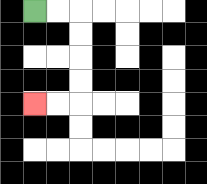{'start': '[1, 0]', 'end': '[1, 4]', 'path_directions': 'R,R,D,D,D,D,L,L', 'path_coordinates': '[[1, 0], [2, 0], [3, 0], [3, 1], [3, 2], [3, 3], [3, 4], [2, 4], [1, 4]]'}